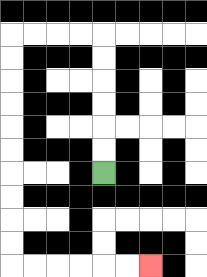{'start': '[4, 7]', 'end': '[6, 11]', 'path_directions': 'U,U,U,U,U,U,L,L,L,L,D,D,D,D,D,D,D,D,D,D,R,R,R,R,R,R', 'path_coordinates': '[[4, 7], [4, 6], [4, 5], [4, 4], [4, 3], [4, 2], [4, 1], [3, 1], [2, 1], [1, 1], [0, 1], [0, 2], [0, 3], [0, 4], [0, 5], [0, 6], [0, 7], [0, 8], [0, 9], [0, 10], [0, 11], [1, 11], [2, 11], [3, 11], [4, 11], [5, 11], [6, 11]]'}